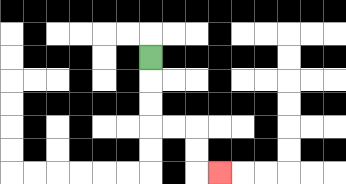{'start': '[6, 2]', 'end': '[9, 7]', 'path_directions': 'D,D,D,R,R,D,D,R', 'path_coordinates': '[[6, 2], [6, 3], [6, 4], [6, 5], [7, 5], [8, 5], [8, 6], [8, 7], [9, 7]]'}